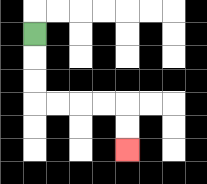{'start': '[1, 1]', 'end': '[5, 6]', 'path_directions': 'D,D,D,R,R,R,R,D,D', 'path_coordinates': '[[1, 1], [1, 2], [1, 3], [1, 4], [2, 4], [3, 4], [4, 4], [5, 4], [5, 5], [5, 6]]'}